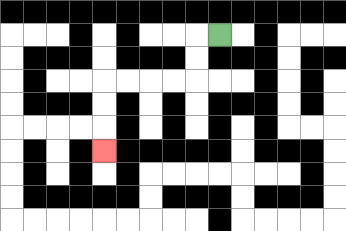{'start': '[9, 1]', 'end': '[4, 6]', 'path_directions': 'L,D,D,L,L,L,L,D,D,D', 'path_coordinates': '[[9, 1], [8, 1], [8, 2], [8, 3], [7, 3], [6, 3], [5, 3], [4, 3], [4, 4], [4, 5], [4, 6]]'}